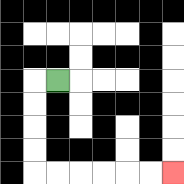{'start': '[2, 3]', 'end': '[7, 7]', 'path_directions': 'L,D,D,D,D,R,R,R,R,R,R', 'path_coordinates': '[[2, 3], [1, 3], [1, 4], [1, 5], [1, 6], [1, 7], [2, 7], [3, 7], [4, 7], [5, 7], [6, 7], [7, 7]]'}